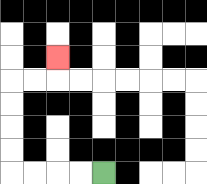{'start': '[4, 7]', 'end': '[2, 2]', 'path_directions': 'L,L,L,L,U,U,U,U,R,R,U', 'path_coordinates': '[[4, 7], [3, 7], [2, 7], [1, 7], [0, 7], [0, 6], [0, 5], [0, 4], [0, 3], [1, 3], [2, 3], [2, 2]]'}